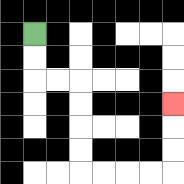{'start': '[1, 1]', 'end': '[7, 4]', 'path_directions': 'D,D,R,R,D,D,D,D,R,R,R,R,U,U,U', 'path_coordinates': '[[1, 1], [1, 2], [1, 3], [2, 3], [3, 3], [3, 4], [3, 5], [3, 6], [3, 7], [4, 7], [5, 7], [6, 7], [7, 7], [7, 6], [7, 5], [7, 4]]'}